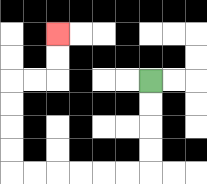{'start': '[6, 3]', 'end': '[2, 1]', 'path_directions': 'D,D,D,D,L,L,L,L,L,L,U,U,U,U,R,R,U,U', 'path_coordinates': '[[6, 3], [6, 4], [6, 5], [6, 6], [6, 7], [5, 7], [4, 7], [3, 7], [2, 7], [1, 7], [0, 7], [0, 6], [0, 5], [0, 4], [0, 3], [1, 3], [2, 3], [2, 2], [2, 1]]'}